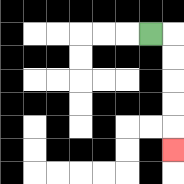{'start': '[6, 1]', 'end': '[7, 6]', 'path_directions': 'R,D,D,D,D,D', 'path_coordinates': '[[6, 1], [7, 1], [7, 2], [7, 3], [7, 4], [7, 5], [7, 6]]'}